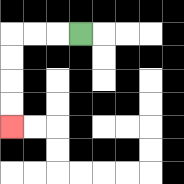{'start': '[3, 1]', 'end': '[0, 5]', 'path_directions': 'L,L,L,D,D,D,D', 'path_coordinates': '[[3, 1], [2, 1], [1, 1], [0, 1], [0, 2], [0, 3], [0, 4], [0, 5]]'}